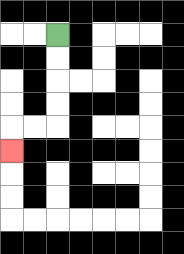{'start': '[2, 1]', 'end': '[0, 6]', 'path_directions': 'D,D,D,D,L,L,D', 'path_coordinates': '[[2, 1], [2, 2], [2, 3], [2, 4], [2, 5], [1, 5], [0, 5], [0, 6]]'}